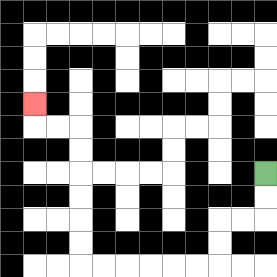{'start': '[11, 7]', 'end': '[1, 4]', 'path_directions': 'D,D,L,L,D,D,L,L,L,L,L,L,U,U,U,U,U,U,L,L,U', 'path_coordinates': '[[11, 7], [11, 8], [11, 9], [10, 9], [9, 9], [9, 10], [9, 11], [8, 11], [7, 11], [6, 11], [5, 11], [4, 11], [3, 11], [3, 10], [3, 9], [3, 8], [3, 7], [3, 6], [3, 5], [2, 5], [1, 5], [1, 4]]'}